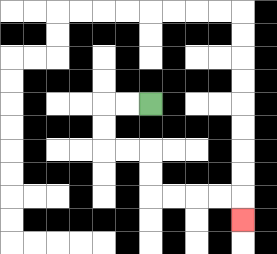{'start': '[6, 4]', 'end': '[10, 9]', 'path_directions': 'L,L,D,D,R,R,D,D,R,R,R,R,D', 'path_coordinates': '[[6, 4], [5, 4], [4, 4], [4, 5], [4, 6], [5, 6], [6, 6], [6, 7], [6, 8], [7, 8], [8, 8], [9, 8], [10, 8], [10, 9]]'}